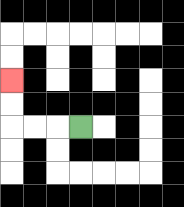{'start': '[3, 5]', 'end': '[0, 3]', 'path_directions': 'L,L,L,U,U', 'path_coordinates': '[[3, 5], [2, 5], [1, 5], [0, 5], [0, 4], [0, 3]]'}